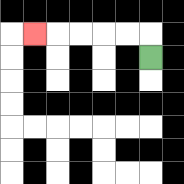{'start': '[6, 2]', 'end': '[1, 1]', 'path_directions': 'U,L,L,L,L,L', 'path_coordinates': '[[6, 2], [6, 1], [5, 1], [4, 1], [3, 1], [2, 1], [1, 1]]'}